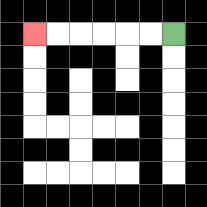{'start': '[7, 1]', 'end': '[1, 1]', 'path_directions': 'L,L,L,L,L,L', 'path_coordinates': '[[7, 1], [6, 1], [5, 1], [4, 1], [3, 1], [2, 1], [1, 1]]'}